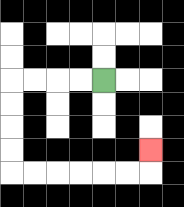{'start': '[4, 3]', 'end': '[6, 6]', 'path_directions': 'L,L,L,L,D,D,D,D,R,R,R,R,R,R,U', 'path_coordinates': '[[4, 3], [3, 3], [2, 3], [1, 3], [0, 3], [0, 4], [0, 5], [0, 6], [0, 7], [1, 7], [2, 7], [3, 7], [4, 7], [5, 7], [6, 7], [6, 6]]'}